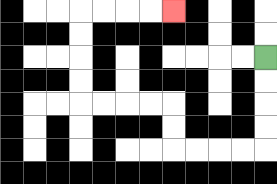{'start': '[11, 2]', 'end': '[7, 0]', 'path_directions': 'D,D,D,D,L,L,L,L,U,U,L,L,L,L,U,U,U,U,R,R,R,R', 'path_coordinates': '[[11, 2], [11, 3], [11, 4], [11, 5], [11, 6], [10, 6], [9, 6], [8, 6], [7, 6], [7, 5], [7, 4], [6, 4], [5, 4], [4, 4], [3, 4], [3, 3], [3, 2], [3, 1], [3, 0], [4, 0], [5, 0], [6, 0], [7, 0]]'}